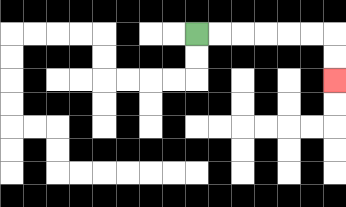{'start': '[8, 1]', 'end': '[14, 3]', 'path_directions': 'R,R,R,R,R,R,D,D', 'path_coordinates': '[[8, 1], [9, 1], [10, 1], [11, 1], [12, 1], [13, 1], [14, 1], [14, 2], [14, 3]]'}